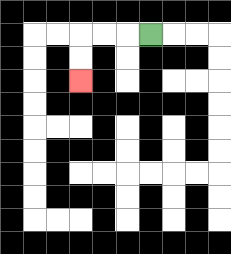{'start': '[6, 1]', 'end': '[3, 3]', 'path_directions': 'L,L,L,D,D', 'path_coordinates': '[[6, 1], [5, 1], [4, 1], [3, 1], [3, 2], [3, 3]]'}